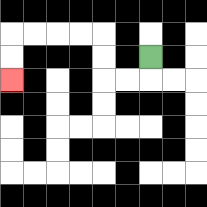{'start': '[6, 2]', 'end': '[0, 3]', 'path_directions': 'D,L,L,U,U,L,L,L,L,D,D', 'path_coordinates': '[[6, 2], [6, 3], [5, 3], [4, 3], [4, 2], [4, 1], [3, 1], [2, 1], [1, 1], [0, 1], [0, 2], [0, 3]]'}